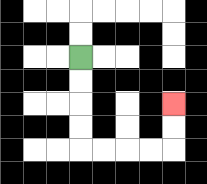{'start': '[3, 2]', 'end': '[7, 4]', 'path_directions': 'D,D,D,D,R,R,R,R,U,U', 'path_coordinates': '[[3, 2], [3, 3], [3, 4], [3, 5], [3, 6], [4, 6], [5, 6], [6, 6], [7, 6], [7, 5], [7, 4]]'}